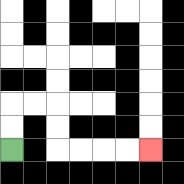{'start': '[0, 6]', 'end': '[6, 6]', 'path_directions': 'U,U,R,R,D,D,R,R,R,R', 'path_coordinates': '[[0, 6], [0, 5], [0, 4], [1, 4], [2, 4], [2, 5], [2, 6], [3, 6], [4, 6], [5, 6], [6, 6]]'}